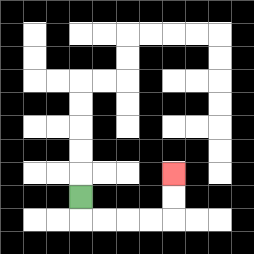{'start': '[3, 8]', 'end': '[7, 7]', 'path_directions': 'D,R,R,R,R,U,U', 'path_coordinates': '[[3, 8], [3, 9], [4, 9], [5, 9], [6, 9], [7, 9], [7, 8], [7, 7]]'}